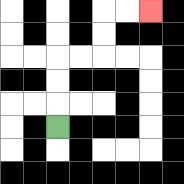{'start': '[2, 5]', 'end': '[6, 0]', 'path_directions': 'U,U,U,R,R,U,U,R,R', 'path_coordinates': '[[2, 5], [2, 4], [2, 3], [2, 2], [3, 2], [4, 2], [4, 1], [4, 0], [5, 0], [6, 0]]'}